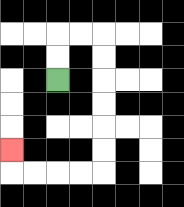{'start': '[2, 3]', 'end': '[0, 6]', 'path_directions': 'U,U,R,R,D,D,D,D,D,D,L,L,L,L,U', 'path_coordinates': '[[2, 3], [2, 2], [2, 1], [3, 1], [4, 1], [4, 2], [4, 3], [4, 4], [4, 5], [4, 6], [4, 7], [3, 7], [2, 7], [1, 7], [0, 7], [0, 6]]'}